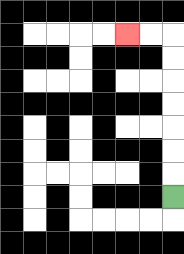{'start': '[7, 8]', 'end': '[5, 1]', 'path_directions': 'U,U,U,U,U,U,U,L,L', 'path_coordinates': '[[7, 8], [7, 7], [7, 6], [7, 5], [7, 4], [7, 3], [7, 2], [7, 1], [6, 1], [5, 1]]'}